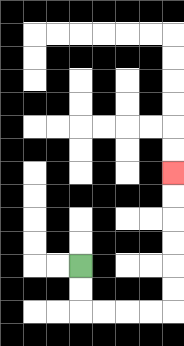{'start': '[3, 11]', 'end': '[7, 7]', 'path_directions': 'D,D,R,R,R,R,U,U,U,U,U,U', 'path_coordinates': '[[3, 11], [3, 12], [3, 13], [4, 13], [5, 13], [6, 13], [7, 13], [7, 12], [7, 11], [7, 10], [7, 9], [7, 8], [7, 7]]'}